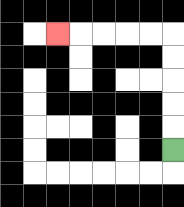{'start': '[7, 6]', 'end': '[2, 1]', 'path_directions': 'U,U,U,U,U,L,L,L,L,L', 'path_coordinates': '[[7, 6], [7, 5], [7, 4], [7, 3], [7, 2], [7, 1], [6, 1], [5, 1], [4, 1], [3, 1], [2, 1]]'}